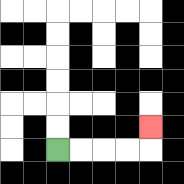{'start': '[2, 6]', 'end': '[6, 5]', 'path_directions': 'R,R,R,R,U', 'path_coordinates': '[[2, 6], [3, 6], [4, 6], [5, 6], [6, 6], [6, 5]]'}